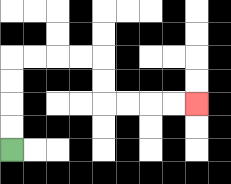{'start': '[0, 6]', 'end': '[8, 4]', 'path_directions': 'U,U,U,U,R,R,R,R,D,D,R,R,R,R', 'path_coordinates': '[[0, 6], [0, 5], [0, 4], [0, 3], [0, 2], [1, 2], [2, 2], [3, 2], [4, 2], [4, 3], [4, 4], [5, 4], [6, 4], [7, 4], [8, 4]]'}